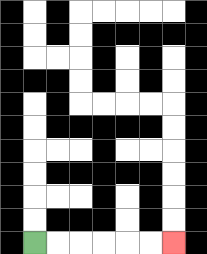{'start': '[1, 10]', 'end': '[7, 10]', 'path_directions': 'R,R,R,R,R,R', 'path_coordinates': '[[1, 10], [2, 10], [3, 10], [4, 10], [5, 10], [6, 10], [7, 10]]'}